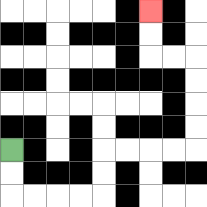{'start': '[0, 6]', 'end': '[6, 0]', 'path_directions': 'D,D,R,R,R,R,U,U,R,R,R,R,U,U,U,U,L,L,U,U', 'path_coordinates': '[[0, 6], [0, 7], [0, 8], [1, 8], [2, 8], [3, 8], [4, 8], [4, 7], [4, 6], [5, 6], [6, 6], [7, 6], [8, 6], [8, 5], [8, 4], [8, 3], [8, 2], [7, 2], [6, 2], [6, 1], [6, 0]]'}